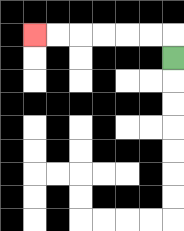{'start': '[7, 2]', 'end': '[1, 1]', 'path_directions': 'U,L,L,L,L,L,L', 'path_coordinates': '[[7, 2], [7, 1], [6, 1], [5, 1], [4, 1], [3, 1], [2, 1], [1, 1]]'}